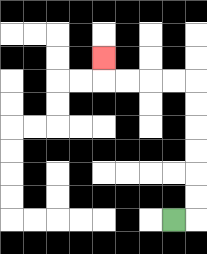{'start': '[7, 9]', 'end': '[4, 2]', 'path_directions': 'R,U,U,U,U,U,U,L,L,L,L,U', 'path_coordinates': '[[7, 9], [8, 9], [8, 8], [8, 7], [8, 6], [8, 5], [8, 4], [8, 3], [7, 3], [6, 3], [5, 3], [4, 3], [4, 2]]'}